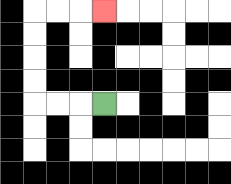{'start': '[4, 4]', 'end': '[4, 0]', 'path_directions': 'L,L,L,U,U,U,U,R,R,R', 'path_coordinates': '[[4, 4], [3, 4], [2, 4], [1, 4], [1, 3], [1, 2], [1, 1], [1, 0], [2, 0], [3, 0], [4, 0]]'}